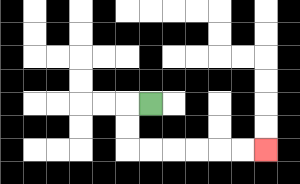{'start': '[6, 4]', 'end': '[11, 6]', 'path_directions': 'L,D,D,R,R,R,R,R,R', 'path_coordinates': '[[6, 4], [5, 4], [5, 5], [5, 6], [6, 6], [7, 6], [8, 6], [9, 6], [10, 6], [11, 6]]'}